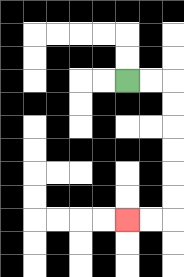{'start': '[5, 3]', 'end': '[5, 9]', 'path_directions': 'R,R,D,D,D,D,D,D,L,L', 'path_coordinates': '[[5, 3], [6, 3], [7, 3], [7, 4], [7, 5], [7, 6], [7, 7], [7, 8], [7, 9], [6, 9], [5, 9]]'}